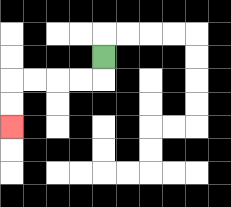{'start': '[4, 2]', 'end': '[0, 5]', 'path_directions': 'D,L,L,L,L,D,D', 'path_coordinates': '[[4, 2], [4, 3], [3, 3], [2, 3], [1, 3], [0, 3], [0, 4], [0, 5]]'}